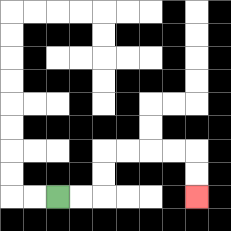{'start': '[2, 8]', 'end': '[8, 8]', 'path_directions': 'R,R,U,U,R,R,R,R,D,D', 'path_coordinates': '[[2, 8], [3, 8], [4, 8], [4, 7], [4, 6], [5, 6], [6, 6], [7, 6], [8, 6], [8, 7], [8, 8]]'}